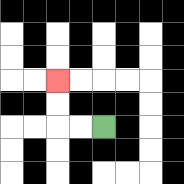{'start': '[4, 5]', 'end': '[2, 3]', 'path_directions': 'L,L,U,U', 'path_coordinates': '[[4, 5], [3, 5], [2, 5], [2, 4], [2, 3]]'}